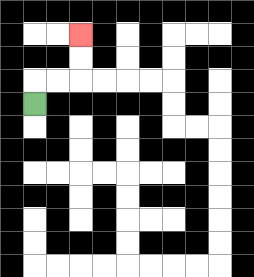{'start': '[1, 4]', 'end': '[3, 1]', 'path_directions': 'U,R,R,U,U', 'path_coordinates': '[[1, 4], [1, 3], [2, 3], [3, 3], [3, 2], [3, 1]]'}